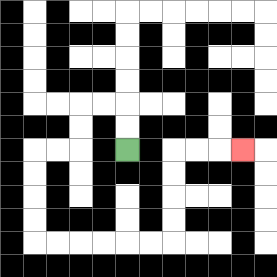{'start': '[5, 6]', 'end': '[10, 6]', 'path_directions': 'U,U,L,L,D,D,L,L,D,D,D,D,R,R,R,R,R,R,U,U,U,U,R,R,R', 'path_coordinates': '[[5, 6], [5, 5], [5, 4], [4, 4], [3, 4], [3, 5], [3, 6], [2, 6], [1, 6], [1, 7], [1, 8], [1, 9], [1, 10], [2, 10], [3, 10], [4, 10], [5, 10], [6, 10], [7, 10], [7, 9], [7, 8], [7, 7], [7, 6], [8, 6], [9, 6], [10, 6]]'}